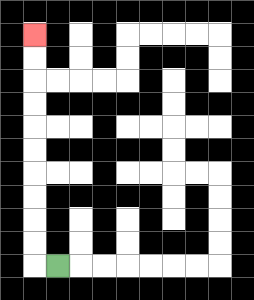{'start': '[2, 11]', 'end': '[1, 1]', 'path_directions': 'L,U,U,U,U,U,U,U,U,U,U', 'path_coordinates': '[[2, 11], [1, 11], [1, 10], [1, 9], [1, 8], [1, 7], [1, 6], [1, 5], [1, 4], [1, 3], [1, 2], [1, 1]]'}